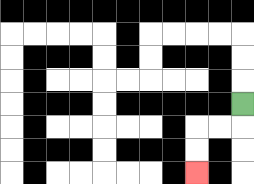{'start': '[10, 4]', 'end': '[8, 7]', 'path_directions': 'D,L,L,D,D', 'path_coordinates': '[[10, 4], [10, 5], [9, 5], [8, 5], [8, 6], [8, 7]]'}